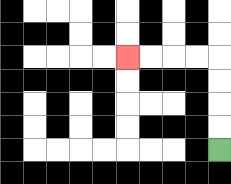{'start': '[9, 6]', 'end': '[5, 2]', 'path_directions': 'U,U,U,U,L,L,L,L', 'path_coordinates': '[[9, 6], [9, 5], [9, 4], [9, 3], [9, 2], [8, 2], [7, 2], [6, 2], [5, 2]]'}